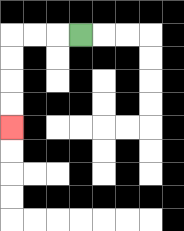{'start': '[3, 1]', 'end': '[0, 5]', 'path_directions': 'L,L,L,D,D,D,D', 'path_coordinates': '[[3, 1], [2, 1], [1, 1], [0, 1], [0, 2], [0, 3], [0, 4], [0, 5]]'}